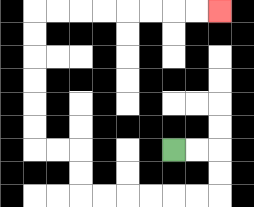{'start': '[7, 6]', 'end': '[9, 0]', 'path_directions': 'R,R,D,D,L,L,L,L,L,L,U,U,L,L,U,U,U,U,U,U,R,R,R,R,R,R,R,R', 'path_coordinates': '[[7, 6], [8, 6], [9, 6], [9, 7], [9, 8], [8, 8], [7, 8], [6, 8], [5, 8], [4, 8], [3, 8], [3, 7], [3, 6], [2, 6], [1, 6], [1, 5], [1, 4], [1, 3], [1, 2], [1, 1], [1, 0], [2, 0], [3, 0], [4, 0], [5, 0], [6, 0], [7, 0], [8, 0], [9, 0]]'}